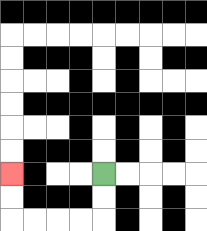{'start': '[4, 7]', 'end': '[0, 7]', 'path_directions': 'D,D,L,L,L,L,U,U', 'path_coordinates': '[[4, 7], [4, 8], [4, 9], [3, 9], [2, 9], [1, 9], [0, 9], [0, 8], [0, 7]]'}